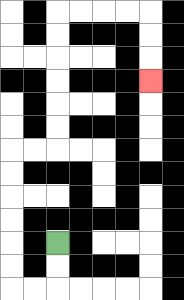{'start': '[2, 10]', 'end': '[6, 3]', 'path_directions': 'D,D,L,L,U,U,U,U,U,U,R,R,U,U,U,U,U,U,R,R,R,R,D,D,D', 'path_coordinates': '[[2, 10], [2, 11], [2, 12], [1, 12], [0, 12], [0, 11], [0, 10], [0, 9], [0, 8], [0, 7], [0, 6], [1, 6], [2, 6], [2, 5], [2, 4], [2, 3], [2, 2], [2, 1], [2, 0], [3, 0], [4, 0], [5, 0], [6, 0], [6, 1], [6, 2], [6, 3]]'}